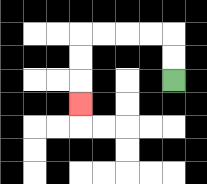{'start': '[7, 3]', 'end': '[3, 4]', 'path_directions': 'U,U,L,L,L,L,D,D,D', 'path_coordinates': '[[7, 3], [7, 2], [7, 1], [6, 1], [5, 1], [4, 1], [3, 1], [3, 2], [3, 3], [3, 4]]'}